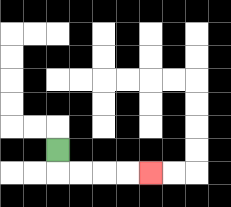{'start': '[2, 6]', 'end': '[6, 7]', 'path_directions': 'D,R,R,R,R', 'path_coordinates': '[[2, 6], [2, 7], [3, 7], [4, 7], [5, 7], [6, 7]]'}